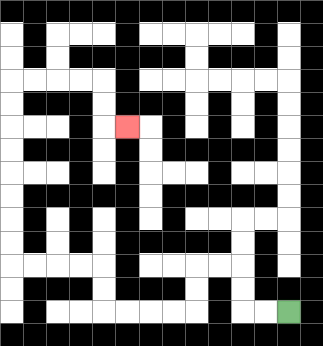{'start': '[12, 13]', 'end': '[5, 5]', 'path_directions': 'L,L,U,U,L,L,D,D,L,L,L,L,U,U,L,L,L,L,U,U,U,U,U,U,U,U,R,R,R,R,D,D,R', 'path_coordinates': '[[12, 13], [11, 13], [10, 13], [10, 12], [10, 11], [9, 11], [8, 11], [8, 12], [8, 13], [7, 13], [6, 13], [5, 13], [4, 13], [4, 12], [4, 11], [3, 11], [2, 11], [1, 11], [0, 11], [0, 10], [0, 9], [0, 8], [0, 7], [0, 6], [0, 5], [0, 4], [0, 3], [1, 3], [2, 3], [3, 3], [4, 3], [4, 4], [4, 5], [5, 5]]'}